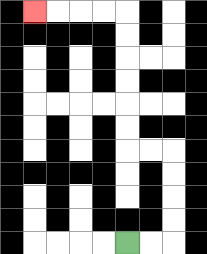{'start': '[5, 10]', 'end': '[1, 0]', 'path_directions': 'R,R,U,U,U,U,L,L,U,U,U,U,U,U,L,L,L,L', 'path_coordinates': '[[5, 10], [6, 10], [7, 10], [7, 9], [7, 8], [7, 7], [7, 6], [6, 6], [5, 6], [5, 5], [5, 4], [5, 3], [5, 2], [5, 1], [5, 0], [4, 0], [3, 0], [2, 0], [1, 0]]'}